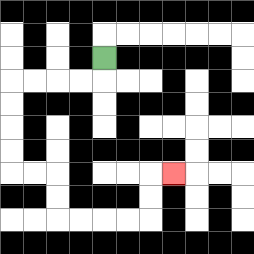{'start': '[4, 2]', 'end': '[7, 7]', 'path_directions': 'D,L,L,L,L,D,D,D,D,R,R,D,D,R,R,R,R,U,U,R', 'path_coordinates': '[[4, 2], [4, 3], [3, 3], [2, 3], [1, 3], [0, 3], [0, 4], [0, 5], [0, 6], [0, 7], [1, 7], [2, 7], [2, 8], [2, 9], [3, 9], [4, 9], [5, 9], [6, 9], [6, 8], [6, 7], [7, 7]]'}